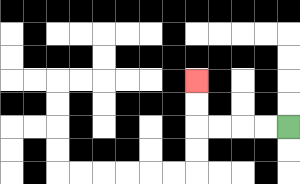{'start': '[12, 5]', 'end': '[8, 3]', 'path_directions': 'L,L,L,L,U,U', 'path_coordinates': '[[12, 5], [11, 5], [10, 5], [9, 5], [8, 5], [8, 4], [8, 3]]'}